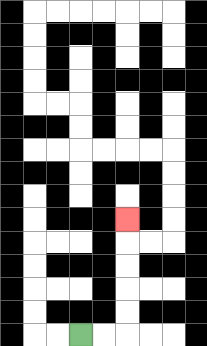{'start': '[3, 14]', 'end': '[5, 9]', 'path_directions': 'R,R,U,U,U,U,U', 'path_coordinates': '[[3, 14], [4, 14], [5, 14], [5, 13], [5, 12], [5, 11], [5, 10], [5, 9]]'}